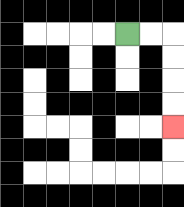{'start': '[5, 1]', 'end': '[7, 5]', 'path_directions': 'R,R,D,D,D,D', 'path_coordinates': '[[5, 1], [6, 1], [7, 1], [7, 2], [7, 3], [7, 4], [7, 5]]'}